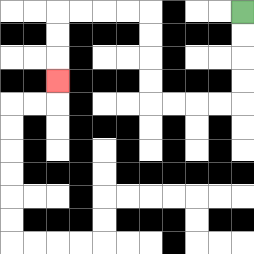{'start': '[10, 0]', 'end': '[2, 3]', 'path_directions': 'D,D,D,D,L,L,L,L,U,U,U,U,L,L,L,L,D,D,D', 'path_coordinates': '[[10, 0], [10, 1], [10, 2], [10, 3], [10, 4], [9, 4], [8, 4], [7, 4], [6, 4], [6, 3], [6, 2], [6, 1], [6, 0], [5, 0], [4, 0], [3, 0], [2, 0], [2, 1], [2, 2], [2, 3]]'}